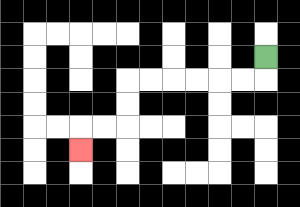{'start': '[11, 2]', 'end': '[3, 6]', 'path_directions': 'D,L,L,L,L,L,L,D,D,L,L,D', 'path_coordinates': '[[11, 2], [11, 3], [10, 3], [9, 3], [8, 3], [7, 3], [6, 3], [5, 3], [5, 4], [5, 5], [4, 5], [3, 5], [3, 6]]'}